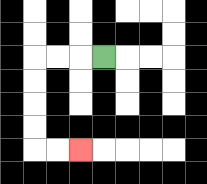{'start': '[4, 2]', 'end': '[3, 6]', 'path_directions': 'L,L,L,D,D,D,D,R,R', 'path_coordinates': '[[4, 2], [3, 2], [2, 2], [1, 2], [1, 3], [1, 4], [1, 5], [1, 6], [2, 6], [3, 6]]'}